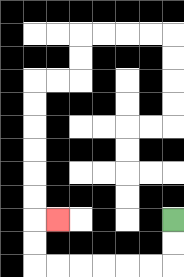{'start': '[7, 9]', 'end': '[2, 9]', 'path_directions': 'D,D,L,L,L,L,L,L,U,U,R', 'path_coordinates': '[[7, 9], [7, 10], [7, 11], [6, 11], [5, 11], [4, 11], [3, 11], [2, 11], [1, 11], [1, 10], [1, 9], [2, 9]]'}